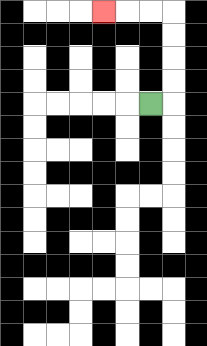{'start': '[6, 4]', 'end': '[4, 0]', 'path_directions': 'R,U,U,U,U,L,L,L', 'path_coordinates': '[[6, 4], [7, 4], [7, 3], [7, 2], [7, 1], [7, 0], [6, 0], [5, 0], [4, 0]]'}